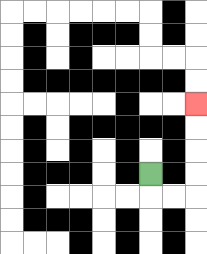{'start': '[6, 7]', 'end': '[8, 4]', 'path_directions': 'D,R,R,U,U,U,U', 'path_coordinates': '[[6, 7], [6, 8], [7, 8], [8, 8], [8, 7], [8, 6], [8, 5], [8, 4]]'}